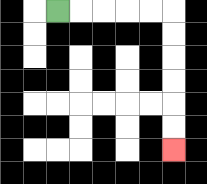{'start': '[2, 0]', 'end': '[7, 6]', 'path_directions': 'R,R,R,R,R,D,D,D,D,D,D', 'path_coordinates': '[[2, 0], [3, 0], [4, 0], [5, 0], [6, 0], [7, 0], [7, 1], [7, 2], [7, 3], [7, 4], [7, 5], [7, 6]]'}